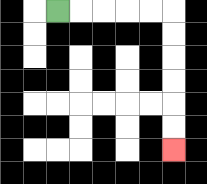{'start': '[2, 0]', 'end': '[7, 6]', 'path_directions': 'R,R,R,R,R,D,D,D,D,D,D', 'path_coordinates': '[[2, 0], [3, 0], [4, 0], [5, 0], [6, 0], [7, 0], [7, 1], [7, 2], [7, 3], [7, 4], [7, 5], [7, 6]]'}